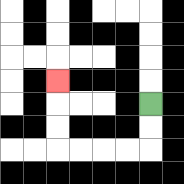{'start': '[6, 4]', 'end': '[2, 3]', 'path_directions': 'D,D,L,L,L,L,U,U,U', 'path_coordinates': '[[6, 4], [6, 5], [6, 6], [5, 6], [4, 6], [3, 6], [2, 6], [2, 5], [2, 4], [2, 3]]'}